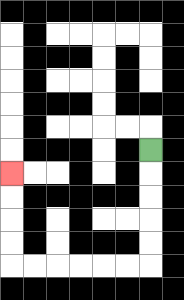{'start': '[6, 6]', 'end': '[0, 7]', 'path_directions': 'D,D,D,D,D,L,L,L,L,L,L,U,U,U,U', 'path_coordinates': '[[6, 6], [6, 7], [6, 8], [6, 9], [6, 10], [6, 11], [5, 11], [4, 11], [3, 11], [2, 11], [1, 11], [0, 11], [0, 10], [0, 9], [0, 8], [0, 7]]'}